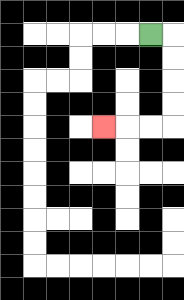{'start': '[6, 1]', 'end': '[4, 5]', 'path_directions': 'R,D,D,D,D,L,L,L', 'path_coordinates': '[[6, 1], [7, 1], [7, 2], [7, 3], [7, 4], [7, 5], [6, 5], [5, 5], [4, 5]]'}